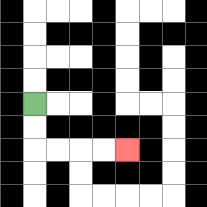{'start': '[1, 4]', 'end': '[5, 6]', 'path_directions': 'D,D,R,R,R,R', 'path_coordinates': '[[1, 4], [1, 5], [1, 6], [2, 6], [3, 6], [4, 6], [5, 6]]'}